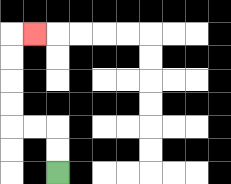{'start': '[2, 7]', 'end': '[1, 1]', 'path_directions': 'U,U,L,L,U,U,U,U,R', 'path_coordinates': '[[2, 7], [2, 6], [2, 5], [1, 5], [0, 5], [0, 4], [0, 3], [0, 2], [0, 1], [1, 1]]'}